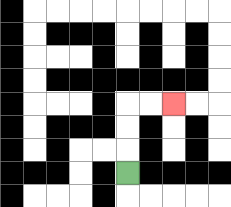{'start': '[5, 7]', 'end': '[7, 4]', 'path_directions': 'U,U,U,R,R', 'path_coordinates': '[[5, 7], [5, 6], [5, 5], [5, 4], [6, 4], [7, 4]]'}